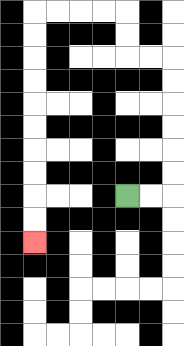{'start': '[5, 8]', 'end': '[1, 10]', 'path_directions': 'R,R,U,U,U,U,U,U,L,L,U,U,L,L,L,L,D,D,D,D,D,D,D,D,D,D', 'path_coordinates': '[[5, 8], [6, 8], [7, 8], [7, 7], [7, 6], [7, 5], [7, 4], [7, 3], [7, 2], [6, 2], [5, 2], [5, 1], [5, 0], [4, 0], [3, 0], [2, 0], [1, 0], [1, 1], [1, 2], [1, 3], [1, 4], [1, 5], [1, 6], [1, 7], [1, 8], [1, 9], [1, 10]]'}